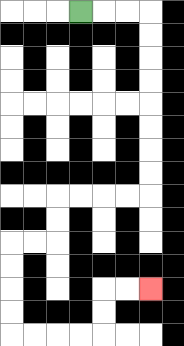{'start': '[3, 0]', 'end': '[6, 12]', 'path_directions': 'R,R,R,D,D,D,D,D,D,D,D,L,L,L,L,D,D,L,L,D,D,D,D,R,R,R,R,U,U,R,R', 'path_coordinates': '[[3, 0], [4, 0], [5, 0], [6, 0], [6, 1], [6, 2], [6, 3], [6, 4], [6, 5], [6, 6], [6, 7], [6, 8], [5, 8], [4, 8], [3, 8], [2, 8], [2, 9], [2, 10], [1, 10], [0, 10], [0, 11], [0, 12], [0, 13], [0, 14], [1, 14], [2, 14], [3, 14], [4, 14], [4, 13], [4, 12], [5, 12], [6, 12]]'}